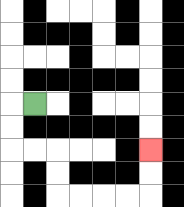{'start': '[1, 4]', 'end': '[6, 6]', 'path_directions': 'L,D,D,R,R,D,D,R,R,R,R,U,U', 'path_coordinates': '[[1, 4], [0, 4], [0, 5], [0, 6], [1, 6], [2, 6], [2, 7], [2, 8], [3, 8], [4, 8], [5, 8], [6, 8], [6, 7], [6, 6]]'}